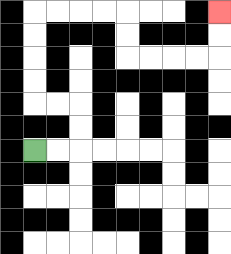{'start': '[1, 6]', 'end': '[9, 0]', 'path_directions': 'R,R,U,U,L,L,U,U,U,U,R,R,R,R,D,D,R,R,R,R,U,U', 'path_coordinates': '[[1, 6], [2, 6], [3, 6], [3, 5], [3, 4], [2, 4], [1, 4], [1, 3], [1, 2], [1, 1], [1, 0], [2, 0], [3, 0], [4, 0], [5, 0], [5, 1], [5, 2], [6, 2], [7, 2], [8, 2], [9, 2], [9, 1], [9, 0]]'}